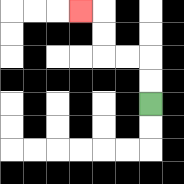{'start': '[6, 4]', 'end': '[3, 0]', 'path_directions': 'U,U,L,L,U,U,L', 'path_coordinates': '[[6, 4], [6, 3], [6, 2], [5, 2], [4, 2], [4, 1], [4, 0], [3, 0]]'}